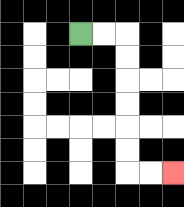{'start': '[3, 1]', 'end': '[7, 7]', 'path_directions': 'R,R,D,D,D,D,D,D,R,R', 'path_coordinates': '[[3, 1], [4, 1], [5, 1], [5, 2], [5, 3], [5, 4], [5, 5], [5, 6], [5, 7], [6, 7], [7, 7]]'}